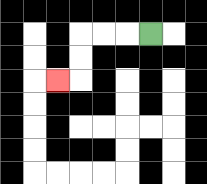{'start': '[6, 1]', 'end': '[2, 3]', 'path_directions': 'L,L,L,D,D,L', 'path_coordinates': '[[6, 1], [5, 1], [4, 1], [3, 1], [3, 2], [3, 3], [2, 3]]'}